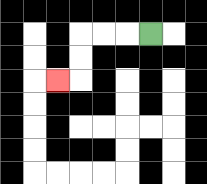{'start': '[6, 1]', 'end': '[2, 3]', 'path_directions': 'L,L,L,D,D,L', 'path_coordinates': '[[6, 1], [5, 1], [4, 1], [3, 1], [3, 2], [3, 3], [2, 3]]'}